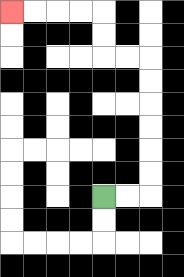{'start': '[4, 8]', 'end': '[0, 0]', 'path_directions': 'R,R,U,U,U,U,U,U,L,L,U,U,L,L,L,L', 'path_coordinates': '[[4, 8], [5, 8], [6, 8], [6, 7], [6, 6], [6, 5], [6, 4], [6, 3], [6, 2], [5, 2], [4, 2], [4, 1], [4, 0], [3, 0], [2, 0], [1, 0], [0, 0]]'}